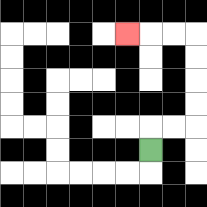{'start': '[6, 6]', 'end': '[5, 1]', 'path_directions': 'U,R,R,U,U,U,U,L,L,L', 'path_coordinates': '[[6, 6], [6, 5], [7, 5], [8, 5], [8, 4], [8, 3], [8, 2], [8, 1], [7, 1], [6, 1], [5, 1]]'}